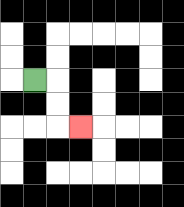{'start': '[1, 3]', 'end': '[3, 5]', 'path_directions': 'R,D,D,R', 'path_coordinates': '[[1, 3], [2, 3], [2, 4], [2, 5], [3, 5]]'}